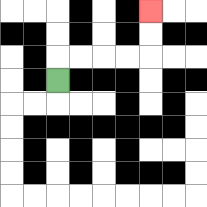{'start': '[2, 3]', 'end': '[6, 0]', 'path_directions': 'U,R,R,R,R,U,U', 'path_coordinates': '[[2, 3], [2, 2], [3, 2], [4, 2], [5, 2], [6, 2], [6, 1], [6, 0]]'}